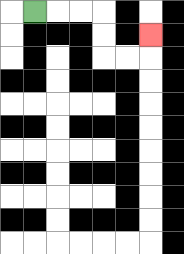{'start': '[1, 0]', 'end': '[6, 1]', 'path_directions': 'R,R,R,D,D,R,R,U', 'path_coordinates': '[[1, 0], [2, 0], [3, 0], [4, 0], [4, 1], [4, 2], [5, 2], [6, 2], [6, 1]]'}